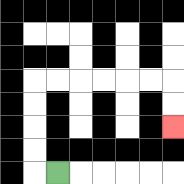{'start': '[2, 7]', 'end': '[7, 5]', 'path_directions': 'L,U,U,U,U,R,R,R,R,R,R,D,D', 'path_coordinates': '[[2, 7], [1, 7], [1, 6], [1, 5], [1, 4], [1, 3], [2, 3], [3, 3], [4, 3], [5, 3], [6, 3], [7, 3], [7, 4], [7, 5]]'}